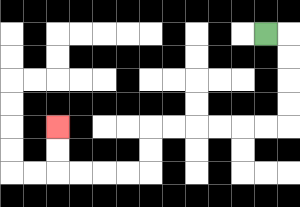{'start': '[11, 1]', 'end': '[2, 5]', 'path_directions': 'R,D,D,D,D,L,L,L,L,L,L,D,D,L,L,L,L,U,U', 'path_coordinates': '[[11, 1], [12, 1], [12, 2], [12, 3], [12, 4], [12, 5], [11, 5], [10, 5], [9, 5], [8, 5], [7, 5], [6, 5], [6, 6], [6, 7], [5, 7], [4, 7], [3, 7], [2, 7], [2, 6], [2, 5]]'}